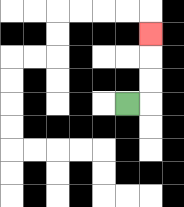{'start': '[5, 4]', 'end': '[6, 1]', 'path_directions': 'R,U,U,U', 'path_coordinates': '[[5, 4], [6, 4], [6, 3], [6, 2], [6, 1]]'}